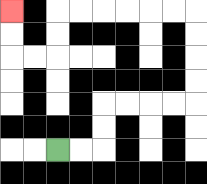{'start': '[2, 6]', 'end': '[0, 0]', 'path_directions': 'R,R,U,U,R,R,R,R,U,U,U,U,L,L,L,L,L,L,D,D,L,L,U,U', 'path_coordinates': '[[2, 6], [3, 6], [4, 6], [4, 5], [4, 4], [5, 4], [6, 4], [7, 4], [8, 4], [8, 3], [8, 2], [8, 1], [8, 0], [7, 0], [6, 0], [5, 0], [4, 0], [3, 0], [2, 0], [2, 1], [2, 2], [1, 2], [0, 2], [0, 1], [0, 0]]'}